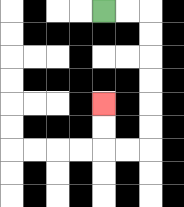{'start': '[4, 0]', 'end': '[4, 4]', 'path_directions': 'R,R,D,D,D,D,D,D,L,L,U,U', 'path_coordinates': '[[4, 0], [5, 0], [6, 0], [6, 1], [6, 2], [6, 3], [6, 4], [6, 5], [6, 6], [5, 6], [4, 6], [4, 5], [4, 4]]'}